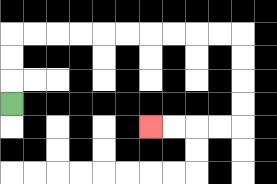{'start': '[0, 4]', 'end': '[6, 5]', 'path_directions': 'U,U,U,R,R,R,R,R,R,R,R,R,R,D,D,D,D,L,L,L,L', 'path_coordinates': '[[0, 4], [0, 3], [0, 2], [0, 1], [1, 1], [2, 1], [3, 1], [4, 1], [5, 1], [6, 1], [7, 1], [8, 1], [9, 1], [10, 1], [10, 2], [10, 3], [10, 4], [10, 5], [9, 5], [8, 5], [7, 5], [6, 5]]'}